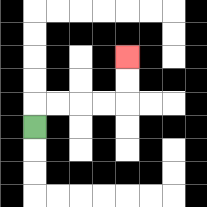{'start': '[1, 5]', 'end': '[5, 2]', 'path_directions': 'U,R,R,R,R,U,U', 'path_coordinates': '[[1, 5], [1, 4], [2, 4], [3, 4], [4, 4], [5, 4], [5, 3], [5, 2]]'}